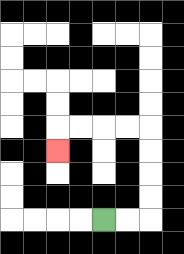{'start': '[4, 9]', 'end': '[2, 6]', 'path_directions': 'R,R,U,U,U,U,L,L,L,L,D', 'path_coordinates': '[[4, 9], [5, 9], [6, 9], [6, 8], [6, 7], [6, 6], [6, 5], [5, 5], [4, 5], [3, 5], [2, 5], [2, 6]]'}